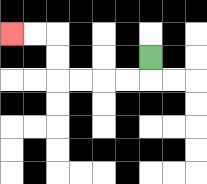{'start': '[6, 2]', 'end': '[0, 1]', 'path_directions': 'D,L,L,L,L,U,U,L,L', 'path_coordinates': '[[6, 2], [6, 3], [5, 3], [4, 3], [3, 3], [2, 3], [2, 2], [2, 1], [1, 1], [0, 1]]'}